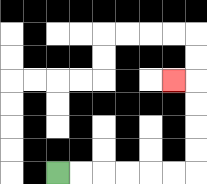{'start': '[2, 7]', 'end': '[7, 3]', 'path_directions': 'R,R,R,R,R,R,U,U,U,U,L', 'path_coordinates': '[[2, 7], [3, 7], [4, 7], [5, 7], [6, 7], [7, 7], [8, 7], [8, 6], [8, 5], [8, 4], [8, 3], [7, 3]]'}